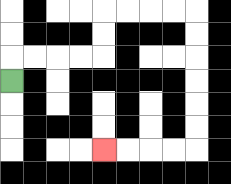{'start': '[0, 3]', 'end': '[4, 6]', 'path_directions': 'U,R,R,R,R,U,U,R,R,R,R,D,D,D,D,D,D,L,L,L,L', 'path_coordinates': '[[0, 3], [0, 2], [1, 2], [2, 2], [3, 2], [4, 2], [4, 1], [4, 0], [5, 0], [6, 0], [7, 0], [8, 0], [8, 1], [8, 2], [8, 3], [8, 4], [8, 5], [8, 6], [7, 6], [6, 6], [5, 6], [4, 6]]'}